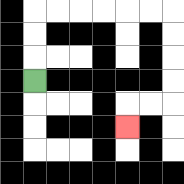{'start': '[1, 3]', 'end': '[5, 5]', 'path_directions': 'U,U,U,R,R,R,R,R,R,D,D,D,D,L,L,D', 'path_coordinates': '[[1, 3], [1, 2], [1, 1], [1, 0], [2, 0], [3, 0], [4, 0], [5, 0], [6, 0], [7, 0], [7, 1], [7, 2], [7, 3], [7, 4], [6, 4], [5, 4], [5, 5]]'}